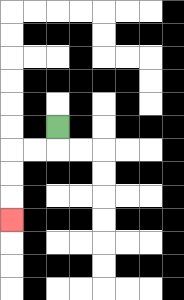{'start': '[2, 5]', 'end': '[0, 9]', 'path_directions': 'D,L,L,D,D,D', 'path_coordinates': '[[2, 5], [2, 6], [1, 6], [0, 6], [0, 7], [0, 8], [0, 9]]'}